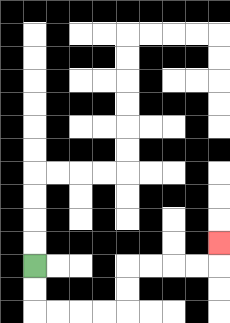{'start': '[1, 11]', 'end': '[9, 10]', 'path_directions': 'D,D,R,R,R,R,U,U,R,R,R,R,U', 'path_coordinates': '[[1, 11], [1, 12], [1, 13], [2, 13], [3, 13], [4, 13], [5, 13], [5, 12], [5, 11], [6, 11], [7, 11], [8, 11], [9, 11], [9, 10]]'}